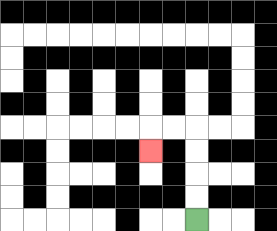{'start': '[8, 9]', 'end': '[6, 6]', 'path_directions': 'U,U,U,U,L,L,D', 'path_coordinates': '[[8, 9], [8, 8], [8, 7], [8, 6], [8, 5], [7, 5], [6, 5], [6, 6]]'}